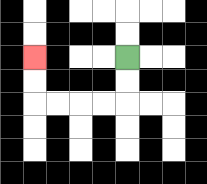{'start': '[5, 2]', 'end': '[1, 2]', 'path_directions': 'D,D,L,L,L,L,U,U', 'path_coordinates': '[[5, 2], [5, 3], [5, 4], [4, 4], [3, 4], [2, 4], [1, 4], [1, 3], [1, 2]]'}